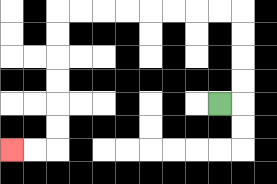{'start': '[9, 4]', 'end': '[0, 6]', 'path_directions': 'R,U,U,U,U,L,L,L,L,L,L,L,L,D,D,D,D,D,D,L,L', 'path_coordinates': '[[9, 4], [10, 4], [10, 3], [10, 2], [10, 1], [10, 0], [9, 0], [8, 0], [7, 0], [6, 0], [5, 0], [4, 0], [3, 0], [2, 0], [2, 1], [2, 2], [2, 3], [2, 4], [2, 5], [2, 6], [1, 6], [0, 6]]'}